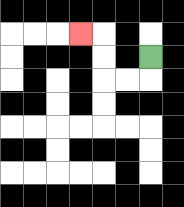{'start': '[6, 2]', 'end': '[3, 1]', 'path_directions': 'D,L,L,U,U,L', 'path_coordinates': '[[6, 2], [6, 3], [5, 3], [4, 3], [4, 2], [4, 1], [3, 1]]'}